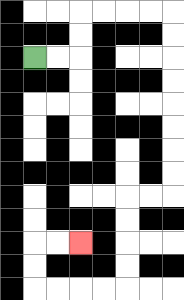{'start': '[1, 2]', 'end': '[3, 10]', 'path_directions': 'R,R,U,U,R,R,R,R,D,D,D,D,D,D,D,D,L,L,D,D,D,D,L,L,L,L,U,U,R,R', 'path_coordinates': '[[1, 2], [2, 2], [3, 2], [3, 1], [3, 0], [4, 0], [5, 0], [6, 0], [7, 0], [7, 1], [7, 2], [7, 3], [7, 4], [7, 5], [7, 6], [7, 7], [7, 8], [6, 8], [5, 8], [5, 9], [5, 10], [5, 11], [5, 12], [4, 12], [3, 12], [2, 12], [1, 12], [1, 11], [1, 10], [2, 10], [3, 10]]'}